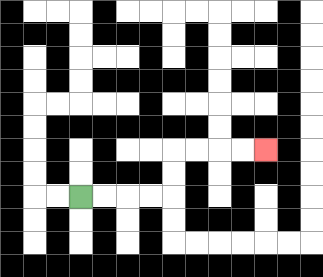{'start': '[3, 8]', 'end': '[11, 6]', 'path_directions': 'R,R,R,R,U,U,R,R,R,R', 'path_coordinates': '[[3, 8], [4, 8], [5, 8], [6, 8], [7, 8], [7, 7], [7, 6], [8, 6], [9, 6], [10, 6], [11, 6]]'}